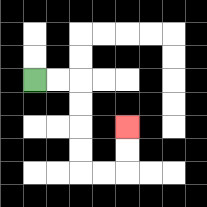{'start': '[1, 3]', 'end': '[5, 5]', 'path_directions': 'R,R,D,D,D,D,R,R,U,U', 'path_coordinates': '[[1, 3], [2, 3], [3, 3], [3, 4], [3, 5], [3, 6], [3, 7], [4, 7], [5, 7], [5, 6], [5, 5]]'}